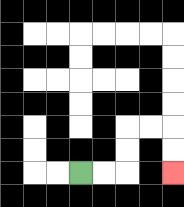{'start': '[3, 7]', 'end': '[7, 7]', 'path_directions': 'R,R,U,U,R,R,D,D', 'path_coordinates': '[[3, 7], [4, 7], [5, 7], [5, 6], [5, 5], [6, 5], [7, 5], [7, 6], [7, 7]]'}